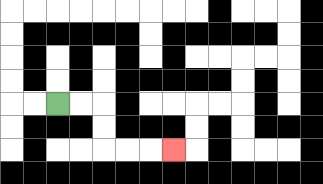{'start': '[2, 4]', 'end': '[7, 6]', 'path_directions': 'R,R,D,D,R,R,R', 'path_coordinates': '[[2, 4], [3, 4], [4, 4], [4, 5], [4, 6], [5, 6], [6, 6], [7, 6]]'}